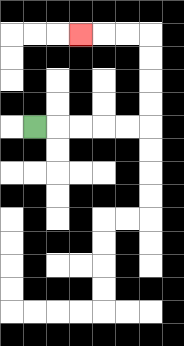{'start': '[1, 5]', 'end': '[3, 1]', 'path_directions': 'R,R,R,R,R,U,U,U,U,L,L,L', 'path_coordinates': '[[1, 5], [2, 5], [3, 5], [4, 5], [5, 5], [6, 5], [6, 4], [6, 3], [6, 2], [6, 1], [5, 1], [4, 1], [3, 1]]'}